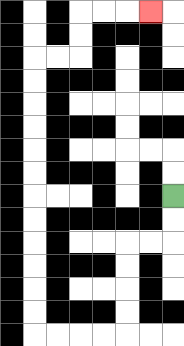{'start': '[7, 8]', 'end': '[6, 0]', 'path_directions': 'D,D,L,L,D,D,D,D,L,L,L,L,U,U,U,U,U,U,U,U,U,U,U,U,R,R,U,U,R,R,R', 'path_coordinates': '[[7, 8], [7, 9], [7, 10], [6, 10], [5, 10], [5, 11], [5, 12], [5, 13], [5, 14], [4, 14], [3, 14], [2, 14], [1, 14], [1, 13], [1, 12], [1, 11], [1, 10], [1, 9], [1, 8], [1, 7], [1, 6], [1, 5], [1, 4], [1, 3], [1, 2], [2, 2], [3, 2], [3, 1], [3, 0], [4, 0], [5, 0], [6, 0]]'}